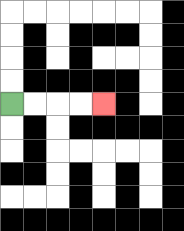{'start': '[0, 4]', 'end': '[4, 4]', 'path_directions': 'R,R,R,R', 'path_coordinates': '[[0, 4], [1, 4], [2, 4], [3, 4], [4, 4]]'}